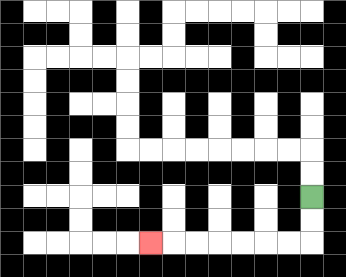{'start': '[13, 8]', 'end': '[6, 10]', 'path_directions': 'D,D,L,L,L,L,L,L,L', 'path_coordinates': '[[13, 8], [13, 9], [13, 10], [12, 10], [11, 10], [10, 10], [9, 10], [8, 10], [7, 10], [6, 10]]'}